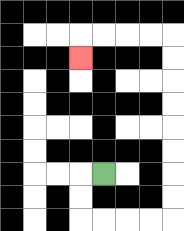{'start': '[4, 7]', 'end': '[3, 2]', 'path_directions': 'L,D,D,R,R,R,R,U,U,U,U,U,U,U,U,L,L,L,L,D', 'path_coordinates': '[[4, 7], [3, 7], [3, 8], [3, 9], [4, 9], [5, 9], [6, 9], [7, 9], [7, 8], [7, 7], [7, 6], [7, 5], [7, 4], [7, 3], [7, 2], [7, 1], [6, 1], [5, 1], [4, 1], [3, 1], [3, 2]]'}